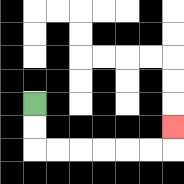{'start': '[1, 4]', 'end': '[7, 5]', 'path_directions': 'D,D,R,R,R,R,R,R,U', 'path_coordinates': '[[1, 4], [1, 5], [1, 6], [2, 6], [3, 6], [4, 6], [5, 6], [6, 6], [7, 6], [7, 5]]'}